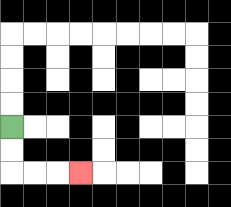{'start': '[0, 5]', 'end': '[3, 7]', 'path_directions': 'D,D,R,R,R', 'path_coordinates': '[[0, 5], [0, 6], [0, 7], [1, 7], [2, 7], [3, 7]]'}